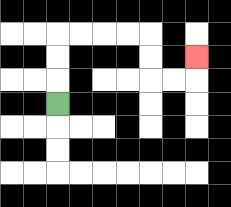{'start': '[2, 4]', 'end': '[8, 2]', 'path_directions': 'U,U,U,R,R,R,R,D,D,R,R,U', 'path_coordinates': '[[2, 4], [2, 3], [2, 2], [2, 1], [3, 1], [4, 1], [5, 1], [6, 1], [6, 2], [6, 3], [7, 3], [8, 3], [8, 2]]'}